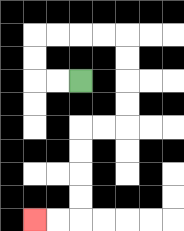{'start': '[3, 3]', 'end': '[1, 9]', 'path_directions': 'L,L,U,U,R,R,R,R,D,D,D,D,L,L,D,D,D,D,L,L', 'path_coordinates': '[[3, 3], [2, 3], [1, 3], [1, 2], [1, 1], [2, 1], [3, 1], [4, 1], [5, 1], [5, 2], [5, 3], [5, 4], [5, 5], [4, 5], [3, 5], [3, 6], [3, 7], [3, 8], [3, 9], [2, 9], [1, 9]]'}